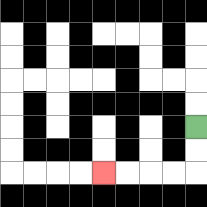{'start': '[8, 5]', 'end': '[4, 7]', 'path_directions': 'D,D,L,L,L,L', 'path_coordinates': '[[8, 5], [8, 6], [8, 7], [7, 7], [6, 7], [5, 7], [4, 7]]'}